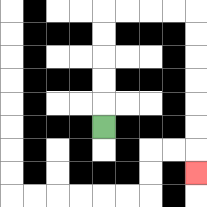{'start': '[4, 5]', 'end': '[8, 7]', 'path_directions': 'U,U,U,U,U,R,R,R,R,D,D,D,D,D,D,D', 'path_coordinates': '[[4, 5], [4, 4], [4, 3], [4, 2], [4, 1], [4, 0], [5, 0], [6, 0], [7, 0], [8, 0], [8, 1], [8, 2], [8, 3], [8, 4], [8, 5], [8, 6], [8, 7]]'}